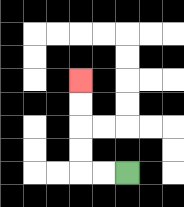{'start': '[5, 7]', 'end': '[3, 3]', 'path_directions': 'L,L,U,U,U,U', 'path_coordinates': '[[5, 7], [4, 7], [3, 7], [3, 6], [3, 5], [3, 4], [3, 3]]'}